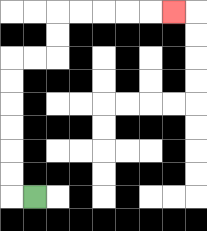{'start': '[1, 8]', 'end': '[7, 0]', 'path_directions': 'L,U,U,U,U,U,U,R,R,U,U,R,R,R,R,R', 'path_coordinates': '[[1, 8], [0, 8], [0, 7], [0, 6], [0, 5], [0, 4], [0, 3], [0, 2], [1, 2], [2, 2], [2, 1], [2, 0], [3, 0], [4, 0], [5, 0], [6, 0], [7, 0]]'}